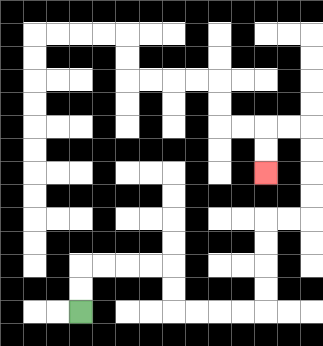{'start': '[3, 13]', 'end': '[11, 7]', 'path_directions': 'U,U,R,R,R,R,D,D,R,R,R,R,U,U,U,U,R,R,U,U,U,U,L,L,D,D', 'path_coordinates': '[[3, 13], [3, 12], [3, 11], [4, 11], [5, 11], [6, 11], [7, 11], [7, 12], [7, 13], [8, 13], [9, 13], [10, 13], [11, 13], [11, 12], [11, 11], [11, 10], [11, 9], [12, 9], [13, 9], [13, 8], [13, 7], [13, 6], [13, 5], [12, 5], [11, 5], [11, 6], [11, 7]]'}